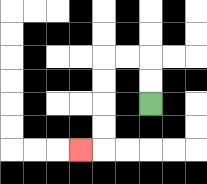{'start': '[6, 4]', 'end': '[3, 6]', 'path_directions': 'U,U,L,L,D,D,D,D,L', 'path_coordinates': '[[6, 4], [6, 3], [6, 2], [5, 2], [4, 2], [4, 3], [4, 4], [4, 5], [4, 6], [3, 6]]'}